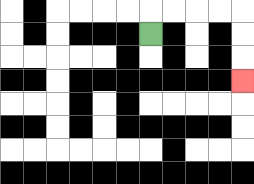{'start': '[6, 1]', 'end': '[10, 3]', 'path_directions': 'U,R,R,R,R,D,D,D', 'path_coordinates': '[[6, 1], [6, 0], [7, 0], [8, 0], [9, 0], [10, 0], [10, 1], [10, 2], [10, 3]]'}